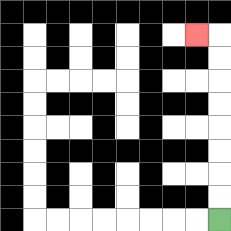{'start': '[9, 9]', 'end': '[8, 1]', 'path_directions': 'U,U,U,U,U,U,U,U,L', 'path_coordinates': '[[9, 9], [9, 8], [9, 7], [9, 6], [9, 5], [9, 4], [9, 3], [9, 2], [9, 1], [8, 1]]'}